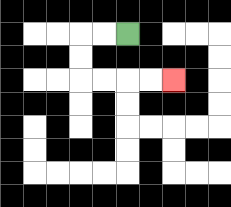{'start': '[5, 1]', 'end': '[7, 3]', 'path_directions': 'L,L,D,D,R,R,R,R', 'path_coordinates': '[[5, 1], [4, 1], [3, 1], [3, 2], [3, 3], [4, 3], [5, 3], [6, 3], [7, 3]]'}